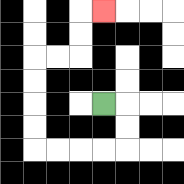{'start': '[4, 4]', 'end': '[4, 0]', 'path_directions': 'R,D,D,L,L,L,L,U,U,U,U,R,R,U,U,R', 'path_coordinates': '[[4, 4], [5, 4], [5, 5], [5, 6], [4, 6], [3, 6], [2, 6], [1, 6], [1, 5], [1, 4], [1, 3], [1, 2], [2, 2], [3, 2], [3, 1], [3, 0], [4, 0]]'}